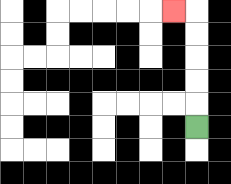{'start': '[8, 5]', 'end': '[7, 0]', 'path_directions': 'U,U,U,U,U,L', 'path_coordinates': '[[8, 5], [8, 4], [8, 3], [8, 2], [8, 1], [8, 0], [7, 0]]'}